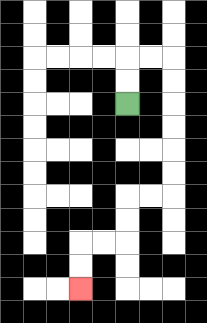{'start': '[5, 4]', 'end': '[3, 12]', 'path_directions': 'U,U,R,R,D,D,D,D,D,D,L,L,D,D,L,L,D,D', 'path_coordinates': '[[5, 4], [5, 3], [5, 2], [6, 2], [7, 2], [7, 3], [7, 4], [7, 5], [7, 6], [7, 7], [7, 8], [6, 8], [5, 8], [5, 9], [5, 10], [4, 10], [3, 10], [3, 11], [3, 12]]'}